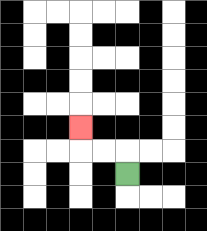{'start': '[5, 7]', 'end': '[3, 5]', 'path_directions': 'U,L,L,U', 'path_coordinates': '[[5, 7], [5, 6], [4, 6], [3, 6], [3, 5]]'}